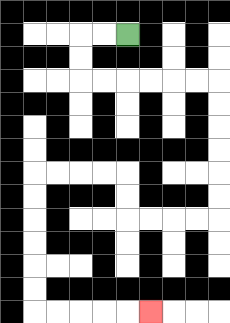{'start': '[5, 1]', 'end': '[6, 13]', 'path_directions': 'L,L,D,D,R,R,R,R,R,R,D,D,D,D,D,D,L,L,L,L,U,U,L,L,L,L,D,D,D,D,D,D,R,R,R,R,R', 'path_coordinates': '[[5, 1], [4, 1], [3, 1], [3, 2], [3, 3], [4, 3], [5, 3], [6, 3], [7, 3], [8, 3], [9, 3], [9, 4], [9, 5], [9, 6], [9, 7], [9, 8], [9, 9], [8, 9], [7, 9], [6, 9], [5, 9], [5, 8], [5, 7], [4, 7], [3, 7], [2, 7], [1, 7], [1, 8], [1, 9], [1, 10], [1, 11], [1, 12], [1, 13], [2, 13], [3, 13], [4, 13], [5, 13], [6, 13]]'}